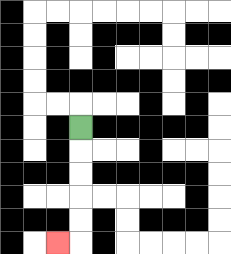{'start': '[3, 5]', 'end': '[2, 10]', 'path_directions': 'D,D,D,D,D,L', 'path_coordinates': '[[3, 5], [3, 6], [3, 7], [3, 8], [3, 9], [3, 10], [2, 10]]'}